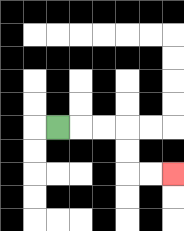{'start': '[2, 5]', 'end': '[7, 7]', 'path_directions': 'R,R,R,D,D,R,R', 'path_coordinates': '[[2, 5], [3, 5], [4, 5], [5, 5], [5, 6], [5, 7], [6, 7], [7, 7]]'}